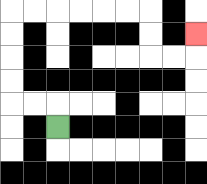{'start': '[2, 5]', 'end': '[8, 1]', 'path_directions': 'U,L,L,U,U,U,U,R,R,R,R,R,R,D,D,R,R,U', 'path_coordinates': '[[2, 5], [2, 4], [1, 4], [0, 4], [0, 3], [0, 2], [0, 1], [0, 0], [1, 0], [2, 0], [3, 0], [4, 0], [5, 0], [6, 0], [6, 1], [6, 2], [7, 2], [8, 2], [8, 1]]'}